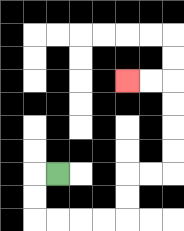{'start': '[2, 7]', 'end': '[5, 3]', 'path_directions': 'L,D,D,R,R,R,R,U,U,R,R,U,U,U,U,L,L', 'path_coordinates': '[[2, 7], [1, 7], [1, 8], [1, 9], [2, 9], [3, 9], [4, 9], [5, 9], [5, 8], [5, 7], [6, 7], [7, 7], [7, 6], [7, 5], [7, 4], [7, 3], [6, 3], [5, 3]]'}